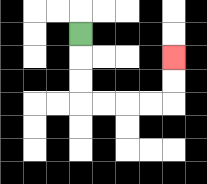{'start': '[3, 1]', 'end': '[7, 2]', 'path_directions': 'D,D,D,R,R,R,R,U,U', 'path_coordinates': '[[3, 1], [3, 2], [3, 3], [3, 4], [4, 4], [5, 4], [6, 4], [7, 4], [7, 3], [7, 2]]'}